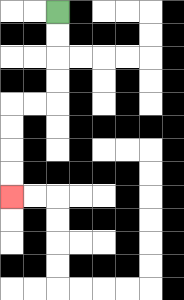{'start': '[2, 0]', 'end': '[0, 8]', 'path_directions': 'D,D,D,D,L,L,D,D,D,D', 'path_coordinates': '[[2, 0], [2, 1], [2, 2], [2, 3], [2, 4], [1, 4], [0, 4], [0, 5], [0, 6], [0, 7], [0, 8]]'}